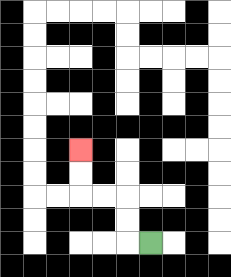{'start': '[6, 10]', 'end': '[3, 6]', 'path_directions': 'L,U,U,L,L,U,U', 'path_coordinates': '[[6, 10], [5, 10], [5, 9], [5, 8], [4, 8], [3, 8], [3, 7], [3, 6]]'}